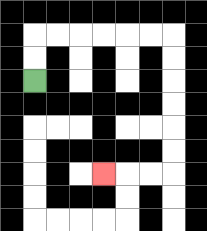{'start': '[1, 3]', 'end': '[4, 7]', 'path_directions': 'U,U,R,R,R,R,R,R,D,D,D,D,D,D,L,L,L', 'path_coordinates': '[[1, 3], [1, 2], [1, 1], [2, 1], [3, 1], [4, 1], [5, 1], [6, 1], [7, 1], [7, 2], [7, 3], [7, 4], [7, 5], [7, 6], [7, 7], [6, 7], [5, 7], [4, 7]]'}